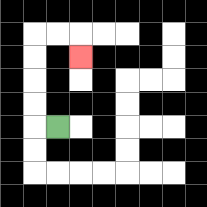{'start': '[2, 5]', 'end': '[3, 2]', 'path_directions': 'L,U,U,U,U,R,R,D', 'path_coordinates': '[[2, 5], [1, 5], [1, 4], [1, 3], [1, 2], [1, 1], [2, 1], [3, 1], [3, 2]]'}